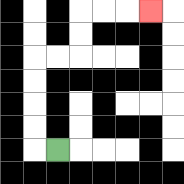{'start': '[2, 6]', 'end': '[6, 0]', 'path_directions': 'L,U,U,U,U,R,R,U,U,R,R,R', 'path_coordinates': '[[2, 6], [1, 6], [1, 5], [1, 4], [1, 3], [1, 2], [2, 2], [3, 2], [3, 1], [3, 0], [4, 0], [5, 0], [6, 0]]'}